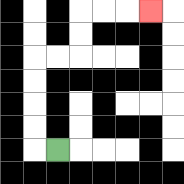{'start': '[2, 6]', 'end': '[6, 0]', 'path_directions': 'L,U,U,U,U,R,R,U,U,R,R,R', 'path_coordinates': '[[2, 6], [1, 6], [1, 5], [1, 4], [1, 3], [1, 2], [2, 2], [3, 2], [3, 1], [3, 0], [4, 0], [5, 0], [6, 0]]'}